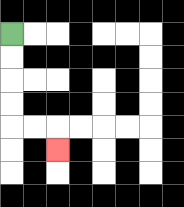{'start': '[0, 1]', 'end': '[2, 6]', 'path_directions': 'D,D,D,D,R,R,D', 'path_coordinates': '[[0, 1], [0, 2], [0, 3], [0, 4], [0, 5], [1, 5], [2, 5], [2, 6]]'}